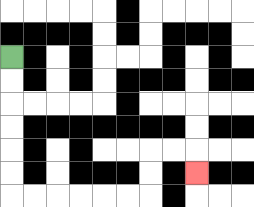{'start': '[0, 2]', 'end': '[8, 7]', 'path_directions': 'D,D,D,D,D,D,R,R,R,R,R,R,U,U,R,R,D', 'path_coordinates': '[[0, 2], [0, 3], [0, 4], [0, 5], [0, 6], [0, 7], [0, 8], [1, 8], [2, 8], [3, 8], [4, 8], [5, 8], [6, 8], [6, 7], [6, 6], [7, 6], [8, 6], [8, 7]]'}